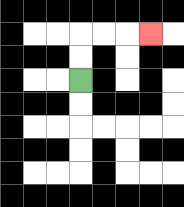{'start': '[3, 3]', 'end': '[6, 1]', 'path_directions': 'U,U,R,R,R', 'path_coordinates': '[[3, 3], [3, 2], [3, 1], [4, 1], [5, 1], [6, 1]]'}